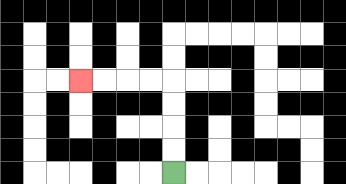{'start': '[7, 7]', 'end': '[3, 3]', 'path_directions': 'U,U,U,U,L,L,L,L', 'path_coordinates': '[[7, 7], [7, 6], [7, 5], [7, 4], [7, 3], [6, 3], [5, 3], [4, 3], [3, 3]]'}